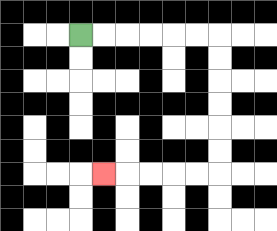{'start': '[3, 1]', 'end': '[4, 7]', 'path_directions': 'R,R,R,R,R,R,D,D,D,D,D,D,L,L,L,L,L', 'path_coordinates': '[[3, 1], [4, 1], [5, 1], [6, 1], [7, 1], [8, 1], [9, 1], [9, 2], [9, 3], [9, 4], [9, 5], [9, 6], [9, 7], [8, 7], [7, 7], [6, 7], [5, 7], [4, 7]]'}